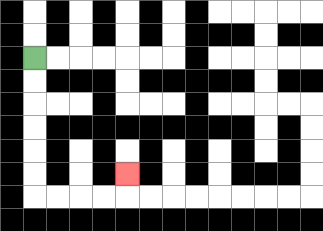{'start': '[1, 2]', 'end': '[5, 7]', 'path_directions': 'D,D,D,D,D,D,R,R,R,R,U', 'path_coordinates': '[[1, 2], [1, 3], [1, 4], [1, 5], [1, 6], [1, 7], [1, 8], [2, 8], [3, 8], [4, 8], [5, 8], [5, 7]]'}